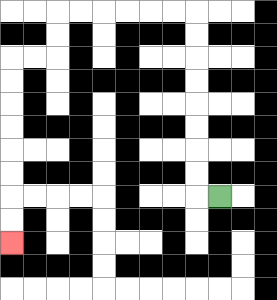{'start': '[9, 8]', 'end': '[0, 10]', 'path_directions': 'L,U,U,U,U,U,U,U,U,L,L,L,L,L,L,D,D,L,L,D,D,D,D,D,D,D,D', 'path_coordinates': '[[9, 8], [8, 8], [8, 7], [8, 6], [8, 5], [8, 4], [8, 3], [8, 2], [8, 1], [8, 0], [7, 0], [6, 0], [5, 0], [4, 0], [3, 0], [2, 0], [2, 1], [2, 2], [1, 2], [0, 2], [0, 3], [0, 4], [0, 5], [0, 6], [0, 7], [0, 8], [0, 9], [0, 10]]'}